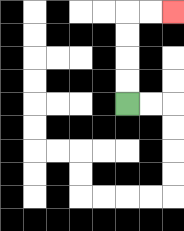{'start': '[5, 4]', 'end': '[7, 0]', 'path_directions': 'U,U,U,U,R,R', 'path_coordinates': '[[5, 4], [5, 3], [5, 2], [5, 1], [5, 0], [6, 0], [7, 0]]'}